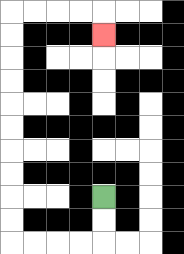{'start': '[4, 8]', 'end': '[4, 1]', 'path_directions': 'D,D,L,L,L,L,U,U,U,U,U,U,U,U,U,U,R,R,R,R,D', 'path_coordinates': '[[4, 8], [4, 9], [4, 10], [3, 10], [2, 10], [1, 10], [0, 10], [0, 9], [0, 8], [0, 7], [0, 6], [0, 5], [0, 4], [0, 3], [0, 2], [0, 1], [0, 0], [1, 0], [2, 0], [3, 0], [4, 0], [4, 1]]'}